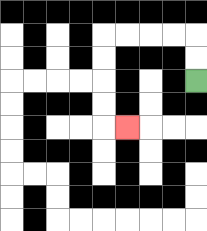{'start': '[8, 3]', 'end': '[5, 5]', 'path_directions': 'U,U,L,L,L,L,D,D,D,D,R', 'path_coordinates': '[[8, 3], [8, 2], [8, 1], [7, 1], [6, 1], [5, 1], [4, 1], [4, 2], [4, 3], [4, 4], [4, 5], [5, 5]]'}